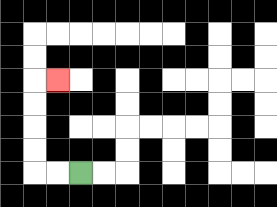{'start': '[3, 7]', 'end': '[2, 3]', 'path_directions': 'L,L,U,U,U,U,R', 'path_coordinates': '[[3, 7], [2, 7], [1, 7], [1, 6], [1, 5], [1, 4], [1, 3], [2, 3]]'}